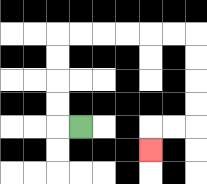{'start': '[3, 5]', 'end': '[6, 6]', 'path_directions': 'L,U,U,U,U,R,R,R,R,R,R,D,D,D,D,L,L,D', 'path_coordinates': '[[3, 5], [2, 5], [2, 4], [2, 3], [2, 2], [2, 1], [3, 1], [4, 1], [5, 1], [6, 1], [7, 1], [8, 1], [8, 2], [8, 3], [8, 4], [8, 5], [7, 5], [6, 5], [6, 6]]'}